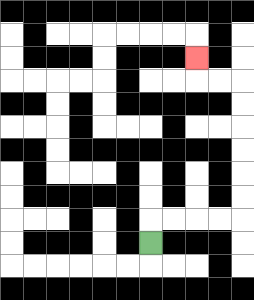{'start': '[6, 10]', 'end': '[8, 2]', 'path_directions': 'U,R,R,R,R,U,U,U,U,U,U,L,L,U', 'path_coordinates': '[[6, 10], [6, 9], [7, 9], [8, 9], [9, 9], [10, 9], [10, 8], [10, 7], [10, 6], [10, 5], [10, 4], [10, 3], [9, 3], [8, 3], [8, 2]]'}